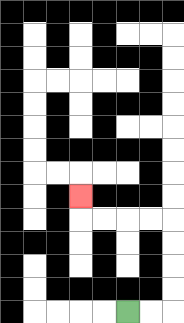{'start': '[5, 13]', 'end': '[3, 8]', 'path_directions': 'R,R,U,U,U,U,L,L,L,L,U', 'path_coordinates': '[[5, 13], [6, 13], [7, 13], [7, 12], [7, 11], [7, 10], [7, 9], [6, 9], [5, 9], [4, 9], [3, 9], [3, 8]]'}